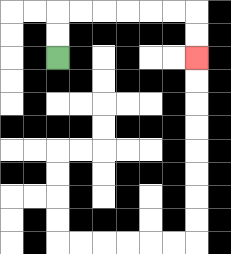{'start': '[2, 2]', 'end': '[8, 2]', 'path_directions': 'U,U,R,R,R,R,R,R,D,D', 'path_coordinates': '[[2, 2], [2, 1], [2, 0], [3, 0], [4, 0], [5, 0], [6, 0], [7, 0], [8, 0], [8, 1], [8, 2]]'}